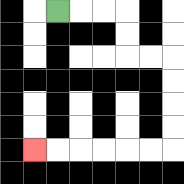{'start': '[2, 0]', 'end': '[1, 6]', 'path_directions': 'R,R,R,D,D,R,R,D,D,D,D,L,L,L,L,L,L', 'path_coordinates': '[[2, 0], [3, 0], [4, 0], [5, 0], [5, 1], [5, 2], [6, 2], [7, 2], [7, 3], [7, 4], [7, 5], [7, 6], [6, 6], [5, 6], [4, 6], [3, 6], [2, 6], [1, 6]]'}